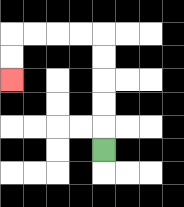{'start': '[4, 6]', 'end': '[0, 3]', 'path_directions': 'U,U,U,U,U,L,L,L,L,D,D', 'path_coordinates': '[[4, 6], [4, 5], [4, 4], [4, 3], [4, 2], [4, 1], [3, 1], [2, 1], [1, 1], [0, 1], [0, 2], [0, 3]]'}